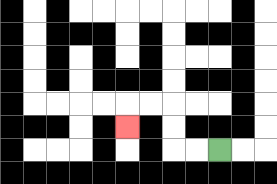{'start': '[9, 6]', 'end': '[5, 5]', 'path_directions': 'L,L,U,U,L,L,D', 'path_coordinates': '[[9, 6], [8, 6], [7, 6], [7, 5], [7, 4], [6, 4], [5, 4], [5, 5]]'}